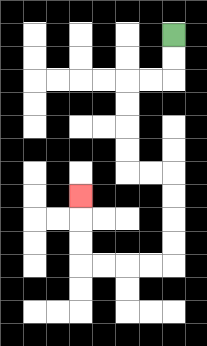{'start': '[7, 1]', 'end': '[3, 8]', 'path_directions': 'D,D,L,L,D,D,D,D,R,R,D,D,D,D,L,L,L,L,U,U,U', 'path_coordinates': '[[7, 1], [7, 2], [7, 3], [6, 3], [5, 3], [5, 4], [5, 5], [5, 6], [5, 7], [6, 7], [7, 7], [7, 8], [7, 9], [7, 10], [7, 11], [6, 11], [5, 11], [4, 11], [3, 11], [3, 10], [3, 9], [3, 8]]'}